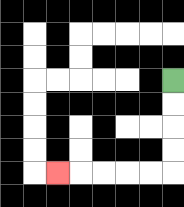{'start': '[7, 3]', 'end': '[2, 7]', 'path_directions': 'D,D,D,D,L,L,L,L,L', 'path_coordinates': '[[7, 3], [7, 4], [7, 5], [7, 6], [7, 7], [6, 7], [5, 7], [4, 7], [3, 7], [2, 7]]'}